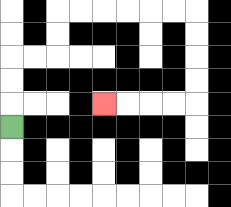{'start': '[0, 5]', 'end': '[4, 4]', 'path_directions': 'U,U,U,R,R,U,U,R,R,R,R,R,R,D,D,D,D,L,L,L,L', 'path_coordinates': '[[0, 5], [0, 4], [0, 3], [0, 2], [1, 2], [2, 2], [2, 1], [2, 0], [3, 0], [4, 0], [5, 0], [6, 0], [7, 0], [8, 0], [8, 1], [8, 2], [8, 3], [8, 4], [7, 4], [6, 4], [5, 4], [4, 4]]'}